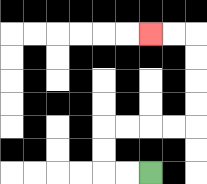{'start': '[6, 7]', 'end': '[6, 1]', 'path_directions': 'L,L,U,U,R,R,R,R,U,U,U,U,L,L', 'path_coordinates': '[[6, 7], [5, 7], [4, 7], [4, 6], [4, 5], [5, 5], [6, 5], [7, 5], [8, 5], [8, 4], [8, 3], [8, 2], [8, 1], [7, 1], [6, 1]]'}